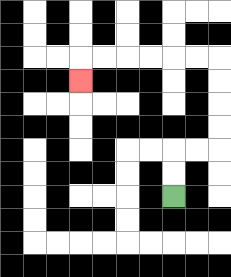{'start': '[7, 8]', 'end': '[3, 3]', 'path_directions': 'U,U,R,R,U,U,U,U,L,L,L,L,L,L,D', 'path_coordinates': '[[7, 8], [7, 7], [7, 6], [8, 6], [9, 6], [9, 5], [9, 4], [9, 3], [9, 2], [8, 2], [7, 2], [6, 2], [5, 2], [4, 2], [3, 2], [3, 3]]'}